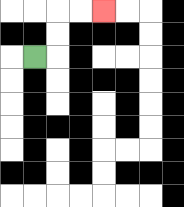{'start': '[1, 2]', 'end': '[4, 0]', 'path_directions': 'R,U,U,R,R', 'path_coordinates': '[[1, 2], [2, 2], [2, 1], [2, 0], [3, 0], [4, 0]]'}